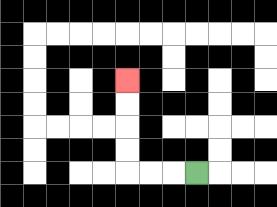{'start': '[8, 7]', 'end': '[5, 3]', 'path_directions': 'L,L,L,U,U,U,U', 'path_coordinates': '[[8, 7], [7, 7], [6, 7], [5, 7], [5, 6], [5, 5], [5, 4], [5, 3]]'}